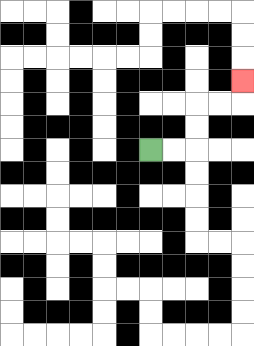{'start': '[6, 6]', 'end': '[10, 3]', 'path_directions': 'R,R,U,U,R,R,U', 'path_coordinates': '[[6, 6], [7, 6], [8, 6], [8, 5], [8, 4], [9, 4], [10, 4], [10, 3]]'}